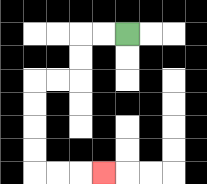{'start': '[5, 1]', 'end': '[4, 7]', 'path_directions': 'L,L,D,D,L,L,D,D,D,D,R,R,R', 'path_coordinates': '[[5, 1], [4, 1], [3, 1], [3, 2], [3, 3], [2, 3], [1, 3], [1, 4], [1, 5], [1, 6], [1, 7], [2, 7], [3, 7], [4, 7]]'}